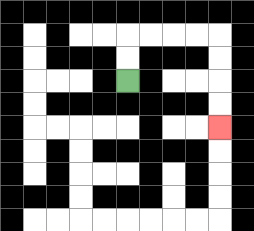{'start': '[5, 3]', 'end': '[9, 5]', 'path_directions': 'U,U,R,R,R,R,D,D,D,D', 'path_coordinates': '[[5, 3], [5, 2], [5, 1], [6, 1], [7, 1], [8, 1], [9, 1], [9, 2], [9, 3], [9, 4], [9, 5]]'}